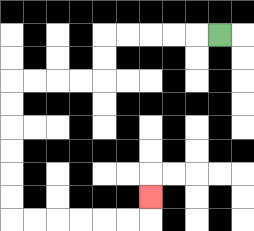{'start': '[9, 1]', 'end': '[6, 8]', 'path_directions': 'L,L,L,L,L,D,D,L,L,L,L,D,D,D,D,D,D,R,R,R,R,R,R,U', 'path_coordinates': '[[9, 1], [8, 1], [7, 1], [6, 1], [5, 1], [4, 1], [4, 2], [4, 3], [3, 3], [2, 3], [1, 3], [0, 3], [0, 4], [0, 5], [0, 6], [0, 7], [0, 8], [0, 9], [1, 9], [2, 9], [3, 9], [4, 9], [5, 9], [6, 9], [6, 8]]'}